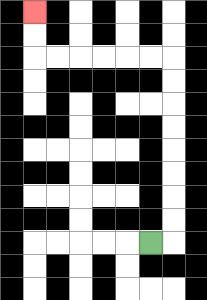{'start': '[6, 10]', 'end': '[1, 0]', 'path_directions': 'R,U,U,U,U,U,U,U,U,L,L,L,L,L,L,U,U', 'path_coordinates': '[[6, 10], [7, 10], [7, 9], [7, 8], [7, 7], [7, 6], [7, 5], [7, 4], [7, 3], [7, 2], [6, 2], [5, 2], [4, 2], [3, 2], [2, 2], [1, 2], [1, 1], [1, 0]]'}